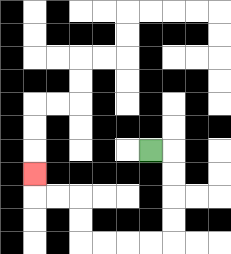{'start': '[6, 6]', 'end': '[1, 7]', 'path_directions': 'R,D,D,D,D,L,L,L,L,U,U,L,L,U', 'path_coordinates': '[[6, 6], [7, 6], [7, 7], [7, 8], [7, 9], [7, 10], [6, 10], [5, 10], [4, 10], [3, 10], [3, 9], [3, 8], [2, 8], [1, 8], [1, 7]]'}